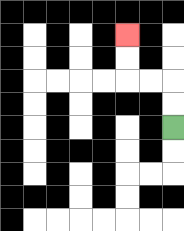{'start': '[7, 5]', 'end': '[5, 1]', 'path_directions': 'U,U,L,L,U,U', 'path_coordinates': '[[7, 5], [7, 4], [7, 3], [6, 3], [5, 3], [5, 2], [5, 1]]'}